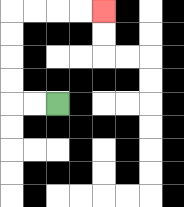{'start': '[2, 4]', 'end': '[4, 0]', 'path_directions': 'L,L,U,U,U,U,R,R,R,R', 'path_coordinates': '[[2, 4], [1, 4], [0, 4], [0, 3], [0, 2], [0, 1], [0, 0], [1, 0], [2, 0], [3, 0], [4, 0]]'}